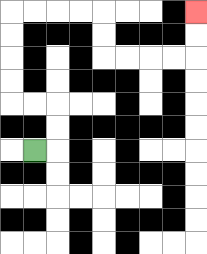{'start': '[1, 6]', 'end': '[8, 0]', 'path_directions': 'R,U,U,L,L,U,U,U,U,R,R,R,R,D,D,R,R,R,R,U,U', 'path_coordinates': '[[1, 6], [2, 6], [2, 5], [2, 4], [1, 4], [0, 4], [0, 3], [0, 2], [0, 1], [0, 0], [1, 0], [2, 0], [3, 0], [4, 0], [4, 1], [4, 2], [5, 2], [6, 2], [7, 2], [8, 2], [8, 1], [8, 0]]'}